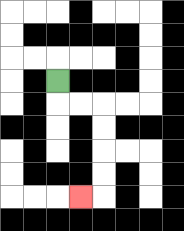{'start': '[2, 3]', 'end': '[3, 8]', 'path_directions': 'D,R,R,D,D,D,D,L', 'path_coordinates': '[[2, 3], [2, 4], [3, 4], [4, 4], [4, 5], [4, 6], [4, 7], [4, 8], [3, 8]]'}